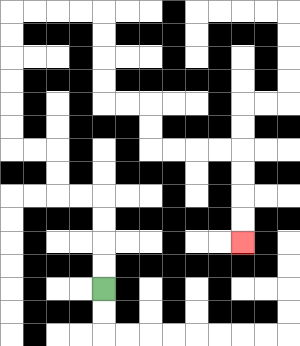{'start': '[4, 12]', 'end': '[10, 10]', 'path_directions': 'U,U,U,U,L,L,U,U,L,L,U,U,U,U,U,U,R,R,R,R,D,D,D,D,R,R,D,D,R,R,R,R,D,D,D,D', 'path_coordinates': '[[4, 12], [4, 11], [4, 10], [4, 9], [4, 8], [3, 8], [2, 8], [2, 7], [2, 6], [1, 6], [0, 6], [0, 5], [0, 4], [0, 3], [0, 2], [0, 1], [0, 0], [1, 0], [2, 0], [3, 0], [4, 0], [4, 1], [4, 2], [4, 3], [4, 4], [5, 4], [6, 4], [6, 5], [6, 6], [7, 6], [8, 6], [9, 6], [10, 6], [10, 7], [10, 8], [10, 9], [10, 10]]'}